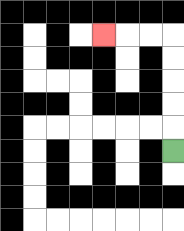{'start': '[7, 6]', 'end': '[4, 1]', 'path_directions': 'U,U,U,U,U,L,L,L', 'path_coordinates': '[[7, 6], [7, 5], [7, 4], [7, 3], [7, 2], [7, 1], [6, 1], [5, 1], [4, 1]]'}